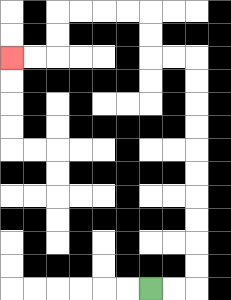{'start': '[6, 12]', 'end': '[0, 2]', 'path_directions': 'R,R,U,U,U,U,U,U,U,U,U,U,L,L,U,U,L,L,L,L,D,D,L,L', 'path_coordinates': '[[6, 12], [7, 12], [8, 12], [8, 11], [8, 10], [8, 9], [8, 8], [8, 7], [8, 6], [8, 5], [8, 4], [8, 3], [8, 2], [7, 2], [6, 2], [6, 1], [6, 0], [5, 0], [4, 0], [3, 0], [2, 0], [2, 1], [2, 2], [1, 2], [0, 2]]'}